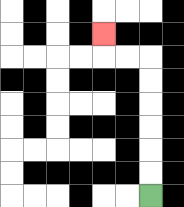{'start': '[6, 8]', 'end': '[4, 1]', 'path_directions': 'U,U,U,U,U,U,L,L,U', 'path_coordinates': '[[6, 8], [6, 7], [6, 6], [6, 5], [6, 4], [6, 3], [6, 2], [5, 2], [4, 2], [4, 1]]'}